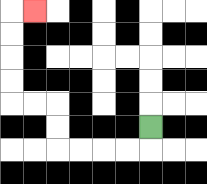{'start': '[6, 5]', 'end': '[1, 0]', 'path_directions': 'D,L,L,L,L,U,U,L,L,U,U,U,U,R', 'path_coordinates': '[[6, 5], [6, 6], [5, 6], [4, 6], [3, 6], [2, 6], [2, 5], [2, 4], [1, 4], [0, 4], [0, 3], [0, 2], [0, 1], [0, 0], [1, 0]]'}